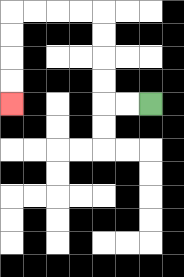{'start': '[6, 4]', 'end': '[0, 4]', 'path_directions': 'L,L,U,U,U,U,L,L,L,L,D,D,D,D', 'path_coordinates': '[[6, 4], [5, 4], [4, 4], [4, 3], [4, 2], [4, 1], [4, 0], [3, 0], [2, 0], [1, 0], [0, 0], [0, 1], [0, 2], [0, 3], [0, 4]]'}